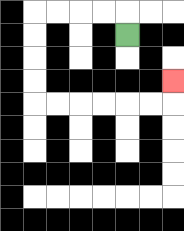{'start': '[5, 1]', 'end': '[7, 3]', 'path_directions': 'U,L,L,L,L,D,D,D,D,R,R,R,R,R,R,U', 'path_coordinates': '[[5, 1], [5, 0], [4, 0], [3, 0], [2, 0], [1, 0], [1, 1], [1, 2], [1, 3], [1, 4], [2, 4], [3, 4], [4, 4], [5, 4], [6, 4], [7, 4], [7, 3]]'}